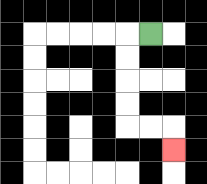{'start': '[6, 1]', 'end': '[7, 6]', 'path_directions': 'L,D,D,D,D,R,R,D', 'path_coordinates': '[[6, 1], [5, 1], [5, 2], [5, 3], [5, 4], [5, 5], [6, 5], [7, 5], [7, 6]]'}